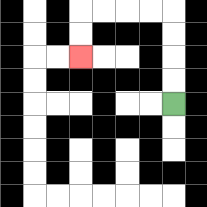{'start': '[7, 4]', 'end': '[3, 2]', 'path_directions': 'U,U,U,U,L,L,L,L,D,D', 'path_coordinates': '[[7, 4], [7, 3], [7, 2], [7, 1], [7, 0], [6, 0], [5, 0], [4, 0], [3, 0], [3, 1], [3, 2]]'}